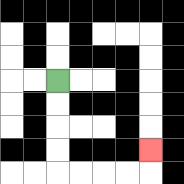{'start': '[2, 3]', 'end': '[6, 6]', 'path_directions': 'D,D,D,D,R,R,R,R,U', 'path_coordinates': '[[2, 3], [2, 4], [2, 5], [2, 6], [2, 7], [3, 7], [4, 7], [5, 7], [6, 7], [6, 6]]'}